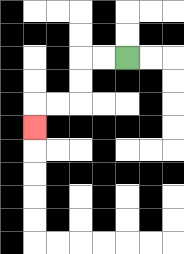{'start': '[5, 2]', 'end': '[1, 5]', 'path_directions': 'L,L,D,D,L,L,D', 'path_coordinates': '[[5, 2], [4, 2], [3, 2], [3, 3], [3, 4], [2, 4], [1, 4], [1, 5]]'}